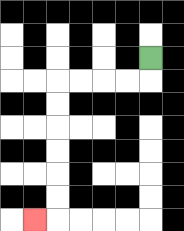{'start': '[6, 2]', 'end': '[1, 9]', 'path_directions': 'D,L,L,L,L,D,D,D,D,D,D,L', 'path_coordinates': '[[6, 2], [6, 3], [5, 3], [4, 3], [3, 3], [2, 3], [2, 4], [2, 5], [2, 6], [2, 7], [2, 8], [2, 9], [1, 9]]'}